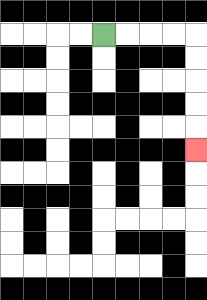{'start': '[4, 1]', 'end': '[8, 6]', 'path_directions': 'R,R,R,R,D,D,D,D,D', 'path_coordinates': '[[4, 1], [5, 1], [6, 1], [7, 1], [8, 1], [8, 2], [8, 3], [8, 4], [8, 5], [8, 6]]'}